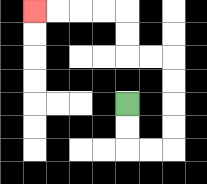{'start': '[5, 4]', 'end': '[1, 0]', 'path_directions': 'D,D,R,R,U,U,U,U,L,L,U,U,L,L,L,L', 'path_coordinates': '[[5, 4], [5, 5], [5, 6], [6, 6], [7, 6], [7, 5], [7, 4], [7, 3], [7, 2], [6, 2], [5, 2], [5, 1], [5, 0], [4, 0], [3, 0], [2, 0], [1, 0]]'}